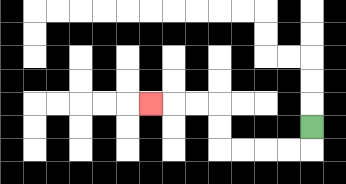{'start': '[13, 5]', 'end': '[6, 4]', 'path_directions': 'D,L,L,L,L,U,U,L,L,L', 'path_coordinates': '[[13, 5], [13, 6], [12, 6], [11, 6], [10, 6], [9, 6], [9, 5], [9, 4], [8, 4], [7, 4], [6, 4]]'}